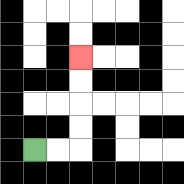{'start': '[1, 6]', 'end': '[3, 2]', 'path_directions': 'R,R,U,U,U,U', 'path_coordinates': '[[1, 6], [2, 6], [3, 6], [3, 5], [3, 4], [3, 3], [3, 2]]'}